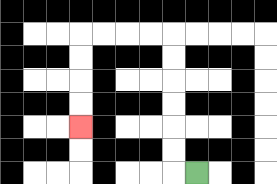{'start': '[8, 7]', 'end': '[3, 5]', 'path_directions': 'L,U,U,U,U,U,U,L,L,L,L,D,D,D,D', 'path_coordinates': '[[8, 7], [7, 7], [7, 6], [7, 5], [7, 4], [7, 3], [7, 2], [7, 1], [6, 1], [5, 1], [4, 1], [3, 1], [3, 2], [3, 3], [3, 4], [3, 5]]'}